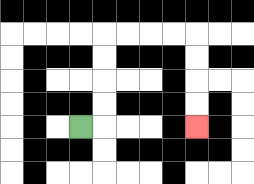{'start': '[3, 5]', 'end': '[8, 5]', 'path_directions': 'R,U,U,U,U,R,R,R,R,D,D,D,D', 'path_coordinates': '[[3, 5], [4, 5], [4, 4], [4, 3], [4, 2], [4, 1], [5, 1], [6, 1], [7, 1], [8, 1], [8, 2], [8, 3], [8, 4], [8, 5]]'}